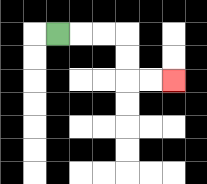{'start': '[2, 1]', 'end': '[7, 3]', 'path_directions': 'R,R,R,D,D,R,R', 'path_coordinates': '[[2, 1], [3, 1], [4, 1], [5, 1], [5, 2], [5, 3], [6, 3], [7, 3]]'}